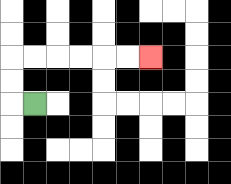{'start': '[1, 4]', 'end': '[6, 2]', 'path_directions': 'L,U,U,R,R,R,R,R,R', 'path_coordinates': '[[1, 4], [0, 4], [0, 3], [0, 2], [1, 2], [2, 2], [3, 2], [4, 2], [5, 2], [6, 2]]'}